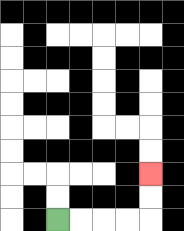{'start': '[2, 9]', 'end': '[6, 7]', 'path_directions': 'R,R,R,R,U,U', 'path_coordinates': '[[2, 9], [3, 9], [4, 9], [5, 9], [6, 9], [6, 8], [6, 7]]'}